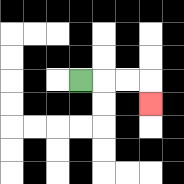{'start': '[3, 3]', 'end': '[6, 4]', 'path_directions': 'R,R,R,D', 'path_coordinates': '[[3, 3], [4, 3], [5, 3], [6, 3], [6, 4]]'}